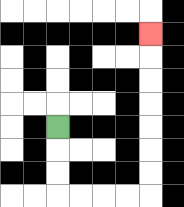{'start': '[2, 5]', 'end': '[6, 1]', 'path_directions': 'D,D,D,R,R,R,R,U,U,U,U,U,U,U', 'path_coordinates': '[[2, 5], [2, 6], [2, 7], [2, 8], [3, 8], [4, 8], [5, 8], [6, 8], [6, 7], [6, 6], [6, 5], [6, 4], [6, 3], [6, 2], [6, 1]]'}